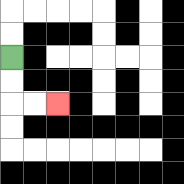{'start': '[0, 2]', 'end': '[2, 4]', 'path_directions': 'D,D,R,R', 'path_coordinates': '[[0, 2], [0, 3], [0, 4], [1, 4], [2, 4]]'}